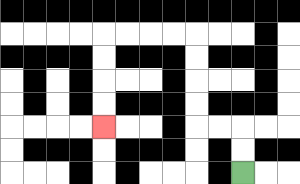{'start': '[10, 7]', 'end': '[4, 5]', 'path_directions': 'U,U,L,L,U,U,U,U,L,L,L,L,D,D,D,D', 'path_coordinates': '[[10, 7], [10, 6], [10, 5], [9, 5], [8, 5], [8, 4], [8, 3], [8, 2], [8, 1], [7, 1], [6, 1], [5, 1], [4, 1], [4, 2], [4, 3], [4, 4], [4, 5]]'}